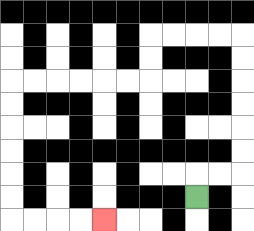{'start': '[8, 8]', 'end': '[4, 9]', 'path_directions': 'U,R,R,U,U,U,U,U,U,L,L,L,L,D,D,L,L,L,L,L,L,D,D,D,D,D,D,R,R,R,R', 'path_coordinates': '[[8, 8], [8, 7], [9, 7], [10, 7], [10, 6], [10, 5], [10, 4], [10, 3], [10, 2], [10, 1], [9, 1], [8, 1], [7, 1], [6, 1], [6, 2], [6, 3], [5, 3], [4, 3], [3, 3], [2, 3], [1, 3], [0, 3], [0, 4], [0, 5], [0, 6], [0, 7], [0, 8], [0, 9], [1, 9], [2, 9], [3, 9], [4, 9]]'}